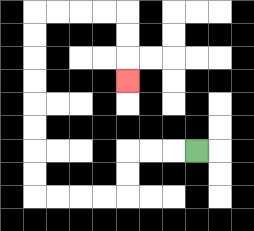{'start': '[8, 6]', 'end': '[5, 3]', 'path_directions': 'L,L,L,D,D,L,L,L,L,U,U,U,U,U,U,U,U,R,R,R,R,D,D,D', 'path_coordinates': '[[8, 6], [7, 6], [6, 6], [5, 6], [5, 7], [5, 8], [4, 8], [3, 8], [2, 8], [1, 8], [1, 7], [1, 6], [1, 5], [1, 4], [1, 3], [1, 2], [1, 1], [1, 0], [2, 0], [3, 0], [4, 0], [5, 0], [5, 1], [5, 2], [5, 3]]'}